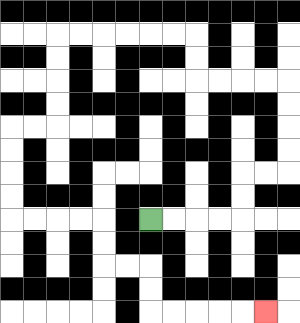{'start': '[6, 9]', 'end': '[11, 13]', 'path_directions': 'R,R,R,R,U,U,R,R,U,U,U,U,L,L,L,L,U,U,L,L,L,L,L,L,D,D,D,D,L,L,D,D,D,D,R,R,R,R,D,D,R,R,D,D,R,R,R,R,R', 'path_coordinates': '[[6, 9], [7, 9], [8, 9], [9, 9], [10, 9], [10, 8], [10, 7], [11, 7], [12, 7], [12, 6], [12, 5], [12, 4], [12, 3], [11, 3], [10, 3], [9, 3], [8, 3], [8, 2], [8, 1], [7, 1], [6, 1], [5, 1], [4, 1], [3, 1], [2, 1], [2, 2], [2, 3], [2, 4], [2, 5], [1, 5], [0, 5], [0, 6], [0, 7], [0, 8], [0, 9], [1, 9], [2, 9], [3, 9], [4, 9], [4, 10], [4, 11], [5, 11], [6, 11], [6, 12], [6, 13], [7, 13], [8, 13], [9, 13], [10, 13], [11, 13]]'}